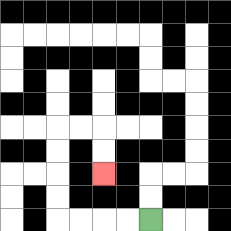{'start': '[6, 9]', 'end': '[4, 7]', 'path_directions': 'L,L,L,L,U,U,U,U,R,R,D,D', 'path_coordinates': '[[6, 9], [5, 9], [4, 9], [3, 9], [2, 9], [2, 8], [2, 7], [2, 6], [2, 5], [3, 5], [4, 5], [4, 6], [4, 7]]'}